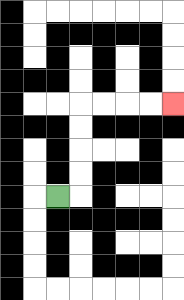{'start': '[2, 8]', 'end': '[7, 4]', 'path_directions': 'R,U,U,U,U,R,R,R,R', 'path_coordinates': '[[2, 8], [3, 8], [3, 7], [3, 6], [3, 5], [3, 4], [4, 4], [5, 4], [6, 4], [7, 4]]'}